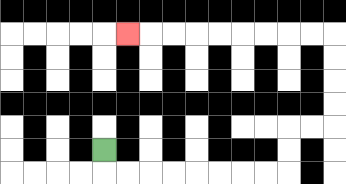{'start': '[4, 6]', 'end': '[5, 1]', 'path_directions': 'D,R,R,R,R,R,R,R,R,U,U,R,R,U,U,U,U,L,L,L,L,L,L,L,L,L', 'path_coordinates': '[[4, 6], [4, 7], [5, 7], [6, 7], [7, 7], [8, 7], [9, 7], [10, 7], [11, 7], [12, 7], [12, 6], [12, 5], [13, 5], [14, 5], [14, 4], [14, 3], [14, 2], [14, 1], [13, 1], [12, 1], [11, 1], [10, 1], [9, 1], [8, 1], [7, 1], [6, 1], [5, 1]]'}